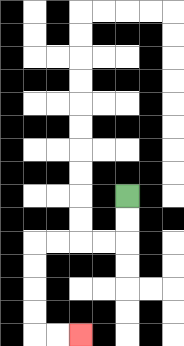{'start': '[5, 8]', 'end': '[3, 14]', 'path_directions': 'D,D,L,L,L,L,D,D,D,D,R,R', 'path_coordinates': '[[5, 8], [5, 9], [5, 10], [4, 10], [3, 10], [2, 10], [1, 10], [1, 11], [1, 12], [1, 13], [1, 14], [2, 14], [3, 14]]'}